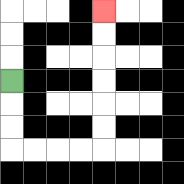{'start': '[0, 3]', 'end': '[4, 0]', 'path_directions': 'D,D,D,R,R,R,R,U,U,U,U,U,U', 'path_coordinates': '[[0, 3], [0, 4], [0, 5], [0, 6], [1, 6], [2, 6], [3, 6], [4, 6], [4, 5], [4, 4], [4, 3], [4, 2], [4, 1], [4, 0]]'}